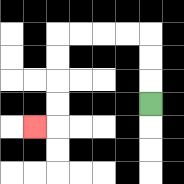{'start': '[6, 4]', 'end': '[1, 5]', 'path_directions': 'U,U,U,L,L,L,L,D,D,D,D,L', 'path_coordinates': '[[6, 4], [6, 3], [6, 2], [6, 1], [5, 1], [4, 1], [3, 1], [2, 1], [2, 2], [2, 3], [2, 4], [2, 5], [1, 5]]'}